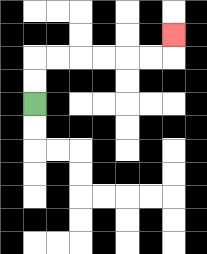{'start': '[1, 4]', 'end': '[7, 1]', 'path_directions': 'U,U,R,R,R,R,R,R,U', 'path_coordinates': '[[1, 4], [1, 3], [1, 2], [2, 2], [3, 2], [4, 2], [5, 2], [6, 2], [7, 2], [7, 1]]'}